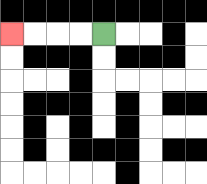{'start': '[4, 1]', 'end': '[0, 1]', 'path_directions': 'L,L,L,L', 'path_coordinates': '[[4, 1], [3, 1], [2, 1], [1, 1], [0, 1]]'}